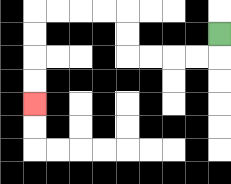{'start': '[9, 1]', 'end': '[1, 4]', 'path_directions': 'D,L,L,L,L,U,U,L,L,L,L,D,D,D,D', 'path_coordinates': '[[9, 1], [9, 2], [8, 2], [7, 2], [6, 2], [5, 2], [5, 1], [5, 0], [4, 0], [3, 0], [2, 0], [1, 0], [1, 1], [1, 2], [1, 3], [1, 4]]'}